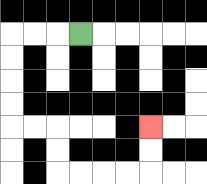{'start': '[3, 1]', 'end': '[6, 5]', 'path_directions': 'L,L,L,D,D,D,D,R,R,D,D,R,R,R,R,U,U', 'path_coordinates': '[[3, 1], [2, 1], [1, 1], [0, 1], [0, 2], [0, 3], [0, 4], [0, 5], [1, 5], [2, 5], [2, 6], [2, 7], [3, 7], [4, 7], [5, 7], [6, 7], [6, 6], [6, 5]]'}